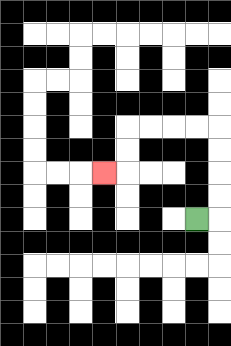{'start': '[8, 9]', 'end': '[4, 7]', 'path_directions': 'R,U,U,U,U,L,L,L,L,D,D,L', 'path_coordinates': '[[8, 9], [9, 9], [9, 8], [9, 7], [9, 6], [9, 5], [8, 5], [7, 5], [6, 5], [5, 5], [5, 6], [5, 7], [4, 7]]'}